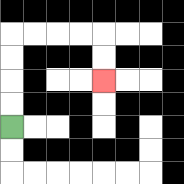{'start': '[0, 5]', 'end': '[4, 3]', 'path_directions': 'U,U,U,U,R,R,R,R,D,D', 'path_coordinates': '[[0, 5], [0, 4], [0, 3], [0, 2], [0, 1], [1, 1], [2, 1], [3, 1], [4, 1], [4, 2], [4, 3]]'}